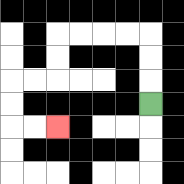{'start': '[6, 4]', 'end': '[2, 5]', 'path_directions': 'U,U,U,L,L,L,L,D,D,L,L,D,D,R,R', 'path_coordinates': '[[6, 4], [6, 3], [6, 2], [6, 1], [5, 1], [4, 1], [3, 1], [2, 1], [2, 2], [2, 3], [1, 3], [0, 3], [0, 4], [0, 5], [1, 5], [2, 5]]'}